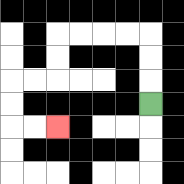{'start': '[6, 4]', 'end': '[2, 5]', 'path_directions': 'U,U,U,L,L,L,L,D,D,L,L,D,D,R,R', 'path_coordinates': '[[6, 4], [6, 3], [6, 2], [6, 1], [5, 1], [4, 1], [3, 1], [2, 1], [2, 2], [2, 3], [1, 3], [0, 3], [0, 4], [0, 5], [1, 5], [2, 5]]'}